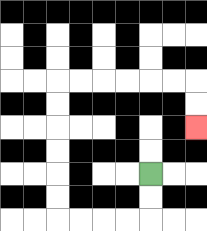{'start': '[6, 7]', 'end': '[8, 5]', 'path_directions': 'D,D,L,L,L,L,U,U,U,U,U,U,R,R,R,R,R,R,D,D', 'path_coordinates': '[[6, 7], [6, 8], [6, 9], [5, 9], [4, 9], [3, 9], [2, 9], [2, 8], [2, 7], [2, 6], [2, 5], [2, 4], [2, 3], [3, 3], [4, 3], [5, 3], [6, 3], [7, 3], [8, 3], [8, 4], [8, 5]]'}